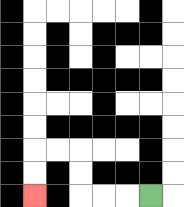{'start': '[6, 8]', 'end': '[1, 8]', 'path_directions': 'L,L,L,U,U,L,L,D,D', 'path_coordinates': '[[6, 8], [5, 8], [4, 8], [3, 8], [3, 7], [3, 6], [2, 6], [1, 6], [1, 7], [1, 8]]'}